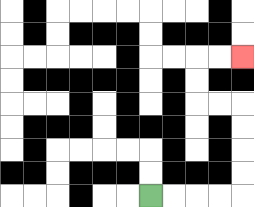{'start': '[6, 8]', 'end': '[10, 2]', 'path_directions': 'R,R,R,R,U,U,U,U,L,L,U,U,R,R', 'path_coordinates': '[[6, 8], [7, 8], [8, 8], [9, 8], [10, 8], [10, 7], [10, 6], [10, 5], [10, 4], [9, 4], [8, 4], [8, 3], [8, 2], [9, 2], [10, 2]]'}